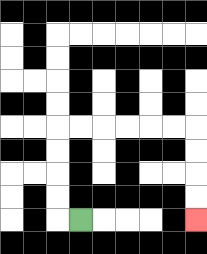{'start': '[3, 9]', 'end': '[8, 9]', 'path_directions': 'L,U,U,U,U,R,R,R,R,R,R,D,D,D,D', 'path_coordinates': '[[3, 9], [2, 9], [2, 8], [2, 7], [2, 6], [2, 5], [3, 5], [4, 5], [5, 5], [6, 5], [7, 5], [8, 5], [8, 6], [8, 7], [8, 8], [8, 9]]'}